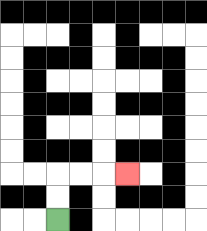{'start': '[2, 9]', 'end': '[5, 7]', 'path_directions': 'U,U,R,R,R', 'path_coordinates': '[[2, 9], [2, 8], [2, 7], [3, 7], [4, 7], [5, 7]]'}